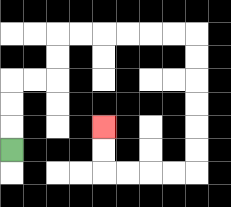{'start': '[0, 6]', 'end': '[4, 5]', 'path_directions': 'U,U,U,R,R,U,U,R,R,R,R,R,R,D,D,D,D,D,D,L,L,L,L,U,U', 'path_coordinates': '[[0, 6], [0, 5], [0, 4], [0, 3], [1, 3], [2, 3], [2, 2], [2, 1], [3, 1], [4, 1], [5, 1], [6, 1], [7, 1], [8, 1], [8, 2], [8, 3], [8, 4], [8, 5], [8, 6], [8, 7], [7, 7], [6, 7], [5, 7], [4, 7], [4, 6], [4, 5]]'}